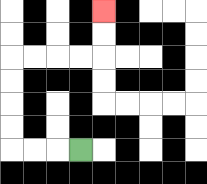{'start': '[3, 6]', 'end': '[4, 0]', 'path_directions': 'L,L,L,U,U,U,U,R,R,R,R,U,U', 'path_coordinates': '[[3, 6], [2, 6], [1, 6], [0, 6], [0, 5], [0, 4], [0, 3], [0, 2], [1, 2], [2, 2], [3, 2], [4, 2], [4, 1], [4, 0]]'}